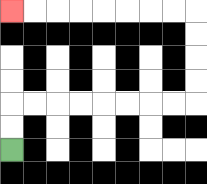{'start': '[0, 6]', 'end': '[0, 0]', 'path_directions': 'U,U,R,R,R,R,R,R,R,R,U,U,U,U,L,L,L,L,L,L,L,L', 'path_coordinates': '[[0, 6], [0, 5], [0, 4], [1, 4], [2, 4], [3, 4], [4, 4], [5, 4], [6, 4], [7, 4], [8, 4], [8, 3], [8, 2], [8, 1], [8, 0], [7, 0], [6, 0], [5, 0], [4, 0], [3, 0], [2, 0], [1, 0], [0, 0]]'}